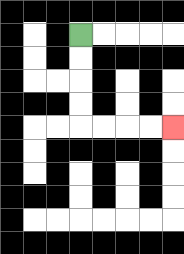{'start': '[3, 1]', 'end': '[7, 5]', 'path_directions': 'D,D,D,D,R,R,R,R', 'path_coordinates': '[[3, 1], [3, 2], [3, 3], [3, 4], [3, 5], [4, 5], [5, 5], [6, 5], [7, 5]]'}